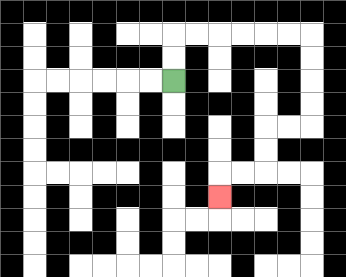{'start': '[7, 3]', 'end': '[9, 8]', 'path_directions': 'U,U,R,R,R,R,R,R,D,D,D,D,L,L,D,D,L,L,D', 'path_coordinates': '[[7, 3], [7, 2], [7, 1], [8, 1], [9, 1], [10, 1], [11, 1], [12, 1], [13, 1], [13, 2], [13, 3], [13, 4], [13, 5], [12, 5], [11, 5], [11, 6], [11, 7], [10, 7], [9, 7], [9, 8]]'}